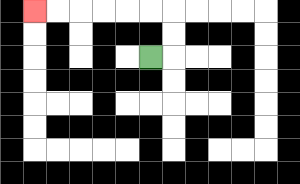{'start': '[6, 2]', 'end': '[1, 0]', 'path_directions': 'R,U,U,L,L,L,L,L,L', 'path_coordinates': '[[6, 2], [7, 2], [7, 1], [7, 0], [6, 0], [5, 0], [4, 0], [3, 0], [2, 0], [1, 0]]'}